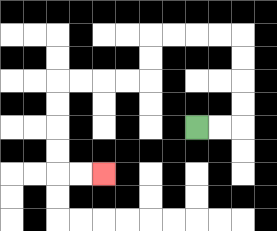{'start': '[8, 5]', 'end': '[4, 7]', 'path_directions': 'R,R,U,U,U,U,L,L,L,L,D,D,L,L,L,L,D,D,D,D,R,R', 'path_coordinates': '[[8, 5], [9, 5], [10, 5], [10, 4], [10, 3], [10, 2], [10, 1], [9, 1], [8, 1], [7, 1], [6, 1], [6, 2], [6, 3], [5, 3], [4, 3], [3, 3], [2, 3], [2, 4], [2, 5], [2, 6], [2, 7], [3, 7], [4, 7]]'}